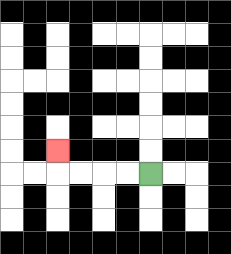{'start': '[6, 7]', 'end': '[2, 6]', 'path_directions': 'L,L,L,L,U', 'path_coordinates': '[[6, 7], [5, 7], [4, 7], [3, 7], [2, 7], [2, 6]]'}